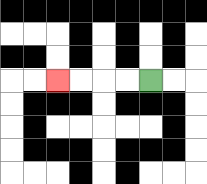{'start': '[6, 3]', 'end': '[2, 3]', 'path_directions': 'L,L,L,L', 'path_coordinates': '[[6, 3], [5, 3], [4, 3], [3, 3], [2, 3]]'}